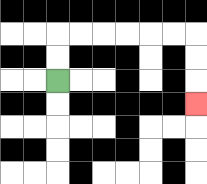{'start': '[2, 3]', 'end': '[8, 4]', 'path_directions': 'U,U,R,R,R,R,R,R,D,D,D', 'path_coordinates': '[[2, 3], [2, 2], [2, 1], [3, 1], [4, 1], [5, 1], [6, 1], [7, 1], [8, 1], [8, 2], [8, 3], [8, 4]]'}